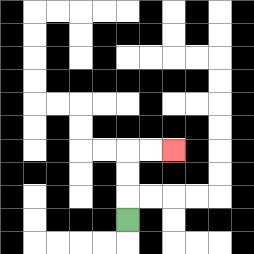{'start': '[5, 9]', 'end': '[7, 6]', 'path_directions': 'U,U,U,R,R', 'path_coordinates': '[[5, 9], [5, 8], [5, 7], [5, 6], [6, 6], [7, 6]]'}